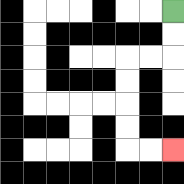{'start': '[7, 0]', 'end': '[7, 6]', 'path_directions': 'D,D,L,L,D,D,D,D,R,R', 'path_coordinates': '[[7, 0], [7, 1], [7, 2], [6, 2], [5, 2], [5, 3], [5, 4], [5, 5], [5, 6], [6, 6], [7, 6]]'}